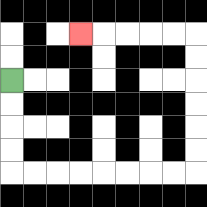{'start': '[0, 3]', 'end': '[3, 1]', 'path_directions': 'D,D,D,D,R,R,R,R,R,R,R,R,U,U,U,U,U,U,L,L,L,L,L', 'path_coordinates': '[[0, 3], [0, 4], [0, 5], [0, 6], [0, 7], [1, 7], [2, 7], [3, 7], [4, 7], [5, 7], [6, 7], [7, 7], [8, 7], [8, 6], [8, 5], [8, 4], [8, 3], [8, 2], [8, 1], [7, 1], [6, 1], [5, 1], [4, 1], [3, 1]]'}